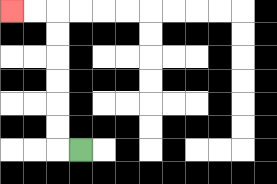{'start': '[3, 6]', 'end': '[0, 0]', 'path_directions': 'L,U,U,U,U,U,U,L,L', 'path_coordinates': '[[3, 6], [2, 6], [2, 5], [2, 4], [2, 3], [2, 2], [2, 1], [2, 0], [1, 0], [0, 0]]'}